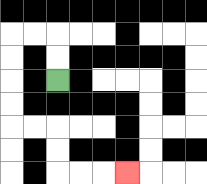{'start': '[2, 3]', 'end': '[5, 7]', 'path_directions': 'U,U,L,L,D,D,D,D,R,R,D,D,R,R,R', 'path_coordinates': '[[2, 3], [2, 2], [2, 1], [1, 1], [0, 1], [0, 2], [0, 3], [0, 4], [0, 5], [1, 5], [2, 5], [2, 6], [2, 7], [3, 7], [4, 7], [5, 7]]'}